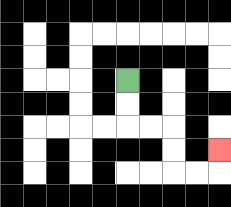{'start': '[5, 3]', 'end': '[9, 6]', 'path_directions': 'D,D,R,R,D,D,R,R,U', 'path_coordinates': '[[5, 3], [5, 4], [5, 5], [6, 5], [7, 5], [7, 6], [7, 7], [8, 7], [9, 7], [9, 6]]'}